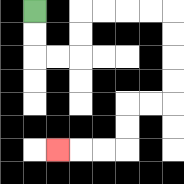{'start': '[1, 0]', 'end': '[2, 6]', 'path_directions': 'D,D,R,R,U,U,R,R,R,R,D,D,D,D,L,L,D,D,L,L,L', 'path_coordinates': '[[1, 0], [1, 1], [1, 2], [2, 2], [3, 2], [3, 1], [3, 0], [4, 0], [5, 0], [6, 0], [7, 0], [7, 1], [7, 2], [7, 3], [7, 4], [6, 4], [5, 4], [5, 5], [5, 6], [4, 6], [3, 6], [2, 6]]'}